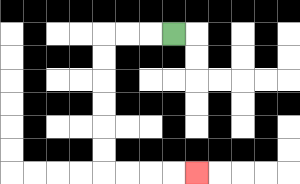{'start': '[7, 1]', 'end': '[8, 7]', 'path_directions': 'L,L,L,D,D,D,D,D,D,R,R,R,R', 'path_coordinates': '[[7, 1], [6, 1], [5, 1], [4, 1], [4, 2], [4, 3], [4, 4], [4, 5], [4, 6], [4, 7], [5, 7], [6, 7], [7, 7], [8, 7]]'}